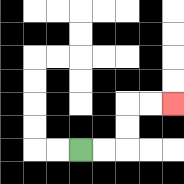{'start': '[3, 6]', 'end': '[7, 4]', 'path_directions': 'R,R,U,U,R,R', 'path_coordinates': '[[3, 6], [4, 6], [5, 6], [5, 5], [5, 4], [6, 4], [7, 4]]'}